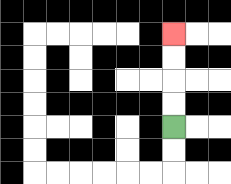{'start': '[7, 5]', 'end': '[7, 1]', 'path_directions': 'U,U,U,U', 'path_coordinates': '[[7, 5], [7, 4], [7, 3], [7, 2], [7, 1]]'}